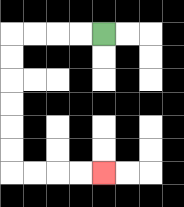{'start': '[4, 1]', 'end': '[4, 7]', 'path_directions': 'L,L,L,L,D,D,D,D,D,D,R,R,R,R', 'path_coordinates': '[[4, 1], [3, 1], [2, 1], [1, 1], [0, 1], [0, 2], [0, 3], [0, 4], [0, 5], [0, 6], [0, 7], [1, 7], [2, 7], [3, 7], [4, 7]]'}